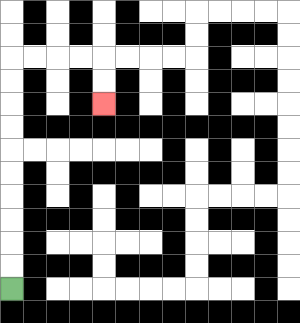{'start': '[0, 12]', 'end': '[4, 4]', 'path_directions': 'U,U,U,U,U,U,U,U,U,U,R,R,R,R,D,D', 'path_coordinates': '[[0, 12], [0, 11], [0, 10], [0, 9], [0, 8], [0, 7], [0, 6], [0, 5], [0, 4], [0, 3], [0, 2], [1, 2], [2, 2], [3, 2], [4, 2], [4, 3], [4, 4]]'}